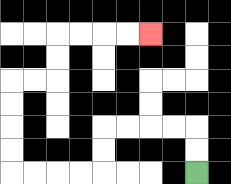{'start': '[8, 7]', 'end': '[6, 1]', 'path_directions': 'U,U,L,L,L,L,D,D,L,L,L,L,U,U,U,U,R,R,U,U,R,R,R,R', 'path_coordinates': '[[8, 7], [8, 6], [8, 5], [7, 5], [6, 5], [5, 5], [4, 5], [4, 6], [4, 7], [3, 7], [2, 7], [1, 7], [0, 7], [0, 6], [0, 5], [0, 4], [0, 3], [1, 3], [2, 3], [2, 2], [2, 1], [3, 1], [4, 1], [5, 1], [6, 1]]'}